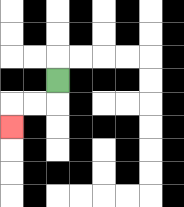{'start': '[2, 3]', 'end': '[0, 5]', 'path_directions': 'D,L,L,D', 'path_coordinates': '[[2, 3], [2, 4], [1, 4], [0, 4], [0, 5]]'}